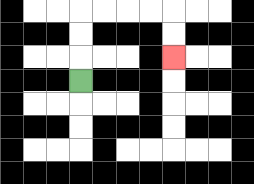{'start': '[3, 3]', 'end': '[7, 2]', 'path_directions': 'U,U,U,R,R,R,R,D,D', 'path_coordinates': '[[3, 3], [3, 2], [3, 1], [3, 0], [4, 0], [5, 0], [6, 0], [7, 0], [7, 1], [7, 2]]'}